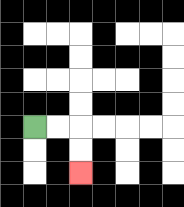{'start': '[1, 5]', 'end': '[3, 7]', 'path_directions': 'R,R,D,D', 'path_coordinates': '[[1, 5], [2, 5], [3, 5], [3, 6], [3, 7]]'}